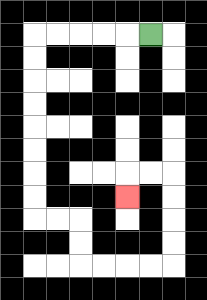{'start': '[6, 1]', 'end': '[5, 8]', 'path_directions': 'L,L,L,L,L,D,D,D,D,D,D,D,D,R,R,D,D,R,R,R,R,U,U,U,U,L,L,D', 'path_coordinates': '[[6, 1], [5, 1], [4, 1], [3, 1], [2, 1], [1, 1], [1, 2], [1, 3], [1, 4], [1, 5], [1, 6], [1, 7], [1, 8], [1, 9], [2, 9], [3, 9], [3, 10], [3, 11], [4, 11], [5, 11], [6, 11], [7, 11], [7, 10], [7, 9], [7, 8], [7, 7], [6, 7], [5, 7], [5, 8]]'}